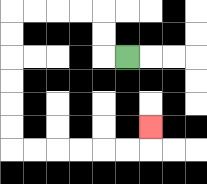{'start': '[5, 2]', 'end': '[6, 5]', 'path_directions': 'L,U,U,L,L,L,L,D,D,D,D,D,D,R,R,R,R,R,R,U', 'path_coordinates': '[[5, 2], [4, 2], [4, 1], [4, 0], [3, 0], [2, 0], [1, 0], [0, 0], [0, 1], [0, 2], [0, 3], [0, 4], [0, 5], [0, 6], [1, 6], [2, 6], [3, 6], [4, 6], [5, 6], [6, 6], [6, 5]]'}